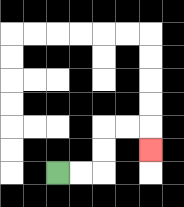{'start': '[2, 7]', 'end': '[6, 6]', 'path_directions': 'R,R,U,U,R,R,D', 'path_coordinates': '[[2, 7], [3, 7], [4, 7], [4, 6], [4, 5], [5, 5], [6, 5], [6, 6]]'}